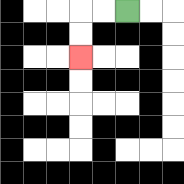{'start': '[5, 0]', 'end': '[3, 2]', 'path_directions': 'L,L,D,D', 'path_coordinates': '[[5, 0], [4, 0], [3, 0], [3, 1], [3, 2]]'}